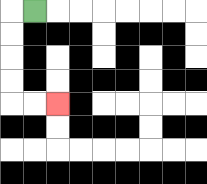{'start': '[1, 0]', 'end': '[2, 4]', 'path_directions': 'L,D,D,D,D,R,R', 'path_coordinates': '[[1, 0], [0, 0], [0, 1], [0, 2], [0, 3], [0, 4], [1, 4], [2, 4]]'}